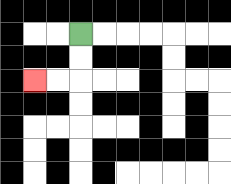{'start': '[3, 1]', 'end': '[1, 3]', 'path_directions': 'D,D,L,L', 'path_coordinates': '[[3, 1], [3, 2], [3, 3], [2, 3], [1, 3]]'}